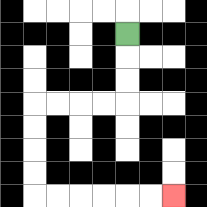{'start': '[5, 1]', 'end': '[7, 8]', 'path_directions': 'D,D,D,L,L,L,L,D,D,D,D,R,R,R,R,R,R', 'path_coordinates': '[[5, 1], [5, 2], [5, 3], [5, 4], [4, 4], [3, 4], [2, 4], [1, 4], [1, 5], [1, 6], [1, 7], [1, 8], [2, 8], [3, 8], [4, 8], [5, 8], [6, 8], [7, 8]]'}